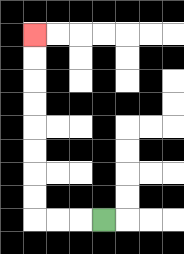{'start': '[4, 9]', 'end': '[1, 1]', 'path_directions': 'L,L,L,U,U,U,U,U,U,U,U', 'path_coordinates': '[[4, 9], [3, 9], [2, 9], [1, 9], [1, 8], [1, 7], [1, 6], [1, 5], [1, 4], [1, 3], [1, 2], [1, 1]]'}